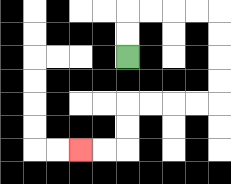{'start': '[5, 2]', 'end': '[3, 6]', 'path_directions': 'U,U,R,R,R,R,D,D,D,D,L,L,L,L,D,D,L,L', 'path_coordinates': '[[5, 2], [5, 1], [5, 0], [6, 0], [7, 0], [8, 0], [9, 0], [9, 1], [9, 2], [9, 3], [9, 4], [8, 4], [7, 4], [6, 4], [5, 4], [5, 5], [5, 6], [4, 6], [3, 6]]'}